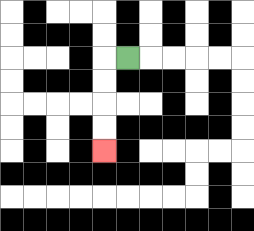{'start': '[5, 2]', 'end': '[4, 6]', 'path_directions': 'L,D,D,D,D', 'path_coordinates': '[[5, 2], [4, 2], [4, 3], [4, 4], [4, 5], [4, 6]]'}